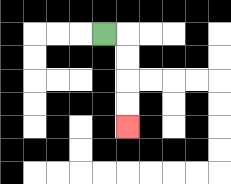{'start': '[4, 1]', 'end': '[5, 5]', 'path_directions': 'R,D,D,D,D', 'path_coordinates': '[[4, 1], [5, 1], [5, 2], [5, 3], [5, 4], [5, 5]]'}